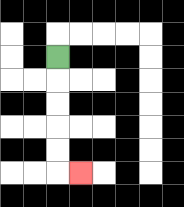{'start': '[2, 2]', 'end': '[3, 7]', 'path_directions': 'D,D,D,D,D,R', 'path_coordinates': '[[2, 2], [2, 3], [2, 4], [2, 5], [2, 6], [2, 7], [3, 7]]'}